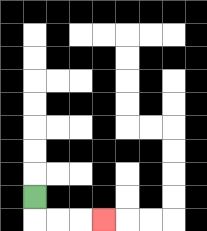{'start': '[1, 8]', 'end': '[4, 9]', 'path_directions': 'D,R,R,R', 'path_coordinates': '[[1, 8], [1, 9], [2, 9], [3, 9], [4, 9]]'}